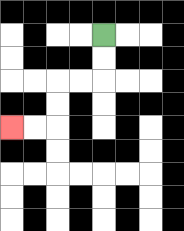{'start': '[4, 1]', 'end': '[0, 5]', 'path_directions': 'D,D,L,L,D,D,L,L', 'path_coordinates': '[[4, 1], [4, 2], [4, 3], [3, 3], [2, 3], [2, 4], [2, 5], [1, 5], [0, 5]]'}